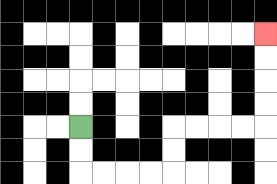{'start': '[3, 5]', 'end': '[11, 1]', 'path_directions': 'D,D,R,R,R,R,U,U,R,R,R,R,U,U,U,U', 'path_coordinates': '[[3, 5], [3, 6], [3, 7], [4, 7], [5, 7], [6, 7], [7, 7], [7, 6], [7, 5], [8, 5], [9, 5], [10, 5], [11, 5], [11, 4], [11, 3], [11, 2], [11, 1]]'}